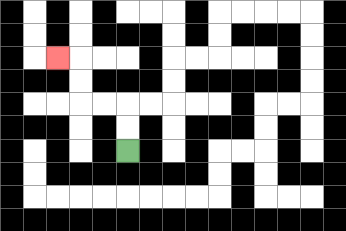{'start': '[5, 6]', 'end': '[2, 2]', 'path_directions': 'U,U,L,L,U,U,L', 'path_coordinates': '[[5, 6], [5, 5], [5, 4], [4, 4], [3, 4], [3, 3], [3, 2], [2, 2]]'}